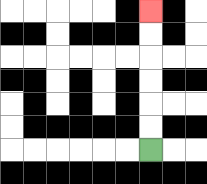{'start': '[6, 6]', 'end': '[6, 0]', 'path_directions': 'U,U,U,U,U,U', 'path_coordinates': '[[6, 6], [6, 5], [6, 4], [6, 3], [6, 2], [6, 1], [6, 0]]'}